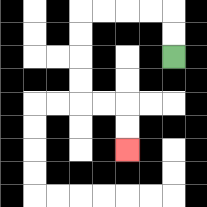{'start': '[7, 2]', 'end': '[5, 6]', 'path_directions': 'U,U,L,L,L,L,D,D,D,D,R,R,D,D', 'path_coordinates': '[[7, 2], [7, 1], [7, 0], [6, 0], [5, 0], [4, 0], [3, 0], [3, 1], [3, 2], [3, 3], [3, 4], [4, 4], [5, 4], [5, 5], [5, 6]]'}